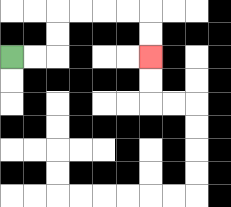{'start': '[0, 2]', 'end': '[6, 2]', 'path_directions': 'R,R,U,U,R,R,R,R,D,D', 'path_coordinates': '[[0, 2], [1, 2], [2, 2], [2, 1], [2, 0], [3, 0], [4, 0], [5, 0], [6, 0], [6, 1], [6, 2]]'}